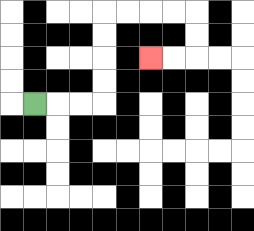{'start': '[1, 4]', 'end': '[6, 2]', 'path_directions': 'R,R,R,U,U,U,U,R,R,R,R,D,D,L,L', 'path_coordinates': '[[1, 4], [2, 4], [3, 4], [4, 4], [4, 3], [4, 2], [4, 1], [4, 0], [5, 0], [6, 0], [7, 0], [8, 0], [8, 1], [8, 2], [7, 2], [6, 2]]'}